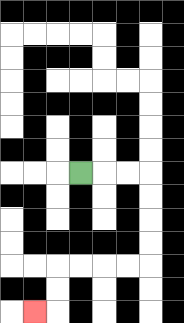{'start': '[3, 7]', 'end': '[1, 13]', 'path_directions': 'R,R,R,D,D,D,D,L,L,L,L,D,D,L', 'path_coordinates': '[[3, 7], [4, 7], [5, 7], [6, 7], [6, 8], [6, 9], [6, 10], [6, 11], [5, 11], [4, 11], [3, 11], [2, 11], [2, 12], [2, 13], [1, 13]]'}